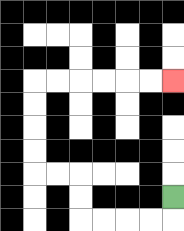{'start': '[7, 8]', 'end': '[7, 3]', 'path_directions': 'D,L,L,L,L,U,U,L,L,U,U,U,U,R,R,R,R,R,R', 'path_coordinates': '[[7, 8], [7, 9], [6, 9], [5, 9], [4, 9], [3, 9], [3, 8], [3, 7], [2, 7], [1, 7], [1, 6], [1, 5], [1, 4], [1, 3], [2, 3], [3, 3], [4, 3], [5, 3], [6, 3], [7, 3]]'}